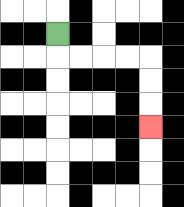{'start': '[2, 1]', 'end': '[6, 5]', 'path_directions': 'D,R,R,R,R,D,D,D', 'path_coordinates': '[[2, 1], [2, 2], [3, 2], [4, 2], [5, 2], [6, 2], [6, 3], [6, 4], [6, 5]]'}